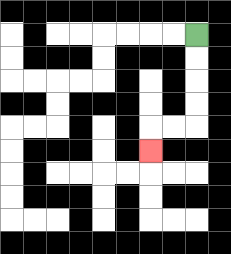{'start': '[8, 1]', 'end': '[6, 6]', 'path_directions': 'D,D,D,D,L,L,D', 'path_coordinates': '[[8, 1], [8, 2], [8, 3], [8, 4], [8, 5], [7, 5], [6, 5], [6, 6]]'}